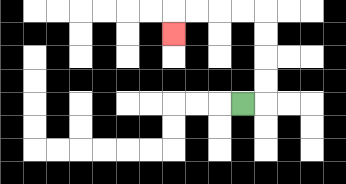{'start': '[10, 4]', 'end': '[7, 1]', 'path_directions': 'R,U,U,U,U,L,L,L,L,D', 'path_coordinates': '[[10, 4], [11, 4], [11, 3], [11, 2], [11, 1], [11, 0], [10, 0], [9, 0], [8, 0], [7, 0], [7, 1]]'}